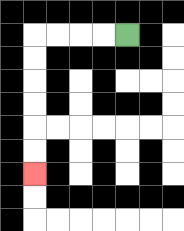{'start': '[5, 1]', 'end': '[1, 7]', 'path_directions': 'L,L,L,L,D,D,D,D,D,D', 'path_coordinates': '[[5, 1], [4, 1], [3, 1], [2, 1], [1, 1], [1, 2], [1, 3], [1, 4], [1, 5], [1, 6], [1, 7]]'}